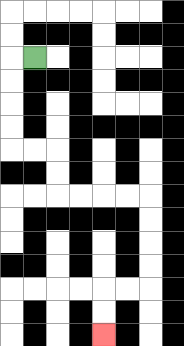{'start': '[1, 2]', 'end': '[4, 14]', 'path_directions': 'L,D,D,D,D,R,R,D,D,R,R,R,R,D,D,D,D,L,L,D,D', 'path_coordinates': '[[1, 2], [0, 2], [0, 3], [0, 4], [0, 5], [0, 6], [1, 6], [2, 6], [2, 7], [2, 8], [3, 8], [4, 8], [5, 8], [6, 8], [6, 9], [6, 10], [6, 11], [6, 12], [5, 12], [4, 12], [4, 13], [4, 14]]'}